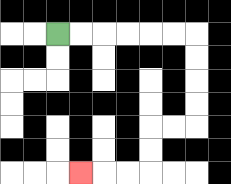{'start': '[2, 1]', 'end': '[3, 7]', 'path_directions': 'R,R,R,R,R,R,D,D,D,D,L,L,D,D,L,L,L', 'path_coordinates': '[[2, 1], [3, 1], [4, 1], [5, 1], [6, 1], [7, 1], [8, 1], [8, 2], [8, 3], [8, 4], [8, 5], [7, 5], [6, 5], [6, 6], [6, 7], [5, 7], [4, 7], [3, 7]]'}